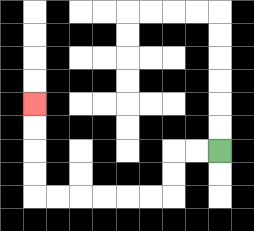{'start': '[9, 6]', 'end': '[1, 4]', 'path_directions': 'L,L,D,D,L,L,L,L,L,L,U,U,U,U', 'path_coordinates': '[[9, 6], [8, 6], [7, 6], [7, 7], [7, 8], [6, 8], [5, 8], [4, 8], [3, 8], [2, 8], [1, 8], [1, 7], [1, 6], [1, 5], [1, 4]]'}